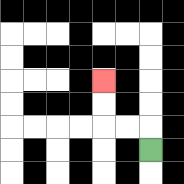{'start': '[6, 6]', 'end': '[4, 3]', 'path_directions': 'U,L,L,U,U', 'path_coordinates': '[[6, 6], [6, 5], [5, 5], [4, 5], [4, 4], [4, 3]]'}